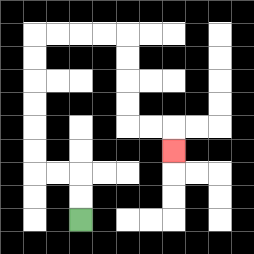{'start': '[3, 9]', 'end': '[7, 6]', 'path_directions': 'U,U,L,L,U,U,U,U,U,U,R,R,R,R,D,D,D,D,R,R,D', 'path_coordinates': '[[3, 9], [3, 8], [3, 7], [2, 7], [1, 7], [1, 6], [1, 5], [1, 4], [1, 3], [1, 2], [1, 1], [2, 1], [3, 1], [4, 1], [5, 1], [5, 2], [5, 3], [5, 4], [5, 5], [6, 5], [7, 5], [7, 6]]'}